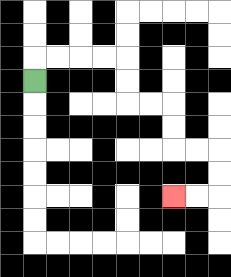{'start': '[1, 3]', 'end': '[7, 8]', 'path_directions': 'U,R,R,R,R,D,D,R,R,D,D,R,R,D,D,L,L', 'path_coordinates': '[[1, 3], [1, 2], [2, 2], [3, 2], [4, 2], [5, 2], [5, 3], [5, 4], [6, 4], [7, 4], [7, 5], [7, 6], [8, 6], [9, 6], [9, 7], [9, 8], [8, 8], [7, 8]]'}